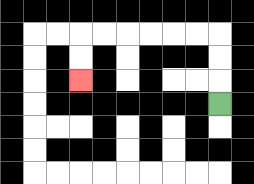{'start': '[9, 4]', 'end': '[3, 3]', 'path_directions': 'U,U,U,L,L,L,L,L,L,D,D', 'path_coordinates': '[[9, 4], [9, 3], [9, 2], [9, 1], [8, 1], [7, 1], [6, 1], [5, 1], [4, 1], [3, 1], [3, 2], [3, 3]]'}